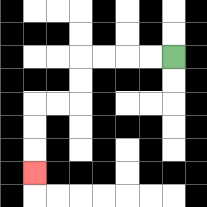{'start': '[7, 2]', 'end': '[1, 7]', 'path_directions': 'L,L,L,L,D,D,L,L,D,D,D', 'path_coordinates': '[[7, 2], [6, 2], [5, 2], [4, 2], [3, 2], [3, 3], [3, 4], [2, 4], [1, 4], [1, 5], [1, 6], [1, 7]]'}